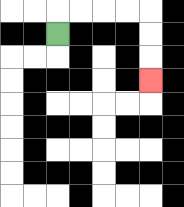{'start': '[2, 1]', 'end': '[6, 3]', 'path_directions': 'U,R,R,R,R,D,D,D', 'path_coordinates': '[[2, 1], [2, 0], [3, 0], [4, 0], [5, 0], [6, 0], [6, 1], [6, 2], [6, 3]]'}